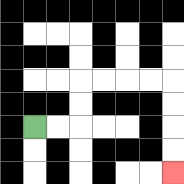{'start': '[1, 5]', 'end': '[7, 7]', 'path_directions': 'R,R,U,U,R,R,R,R,D,D,D,D', 'path_coordinates': '[[1, 5], [2, 5], [3, 5], [3, 4], [3, 3], [4, 3], [5, 3], [6, 3], [7, 3], [7, 4], [7, 5], [7, 6], [7, 7]]'}